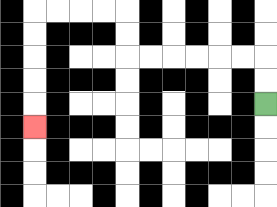{'start': '[11, 4]', 'end': '[1, 5]', 'path_directions': 'U,U,L,L,L,L,L,L,U,U,L,L,L,L,D,D,D,D,D', 'path_coordinates': '[[11, 4], [11, 3], [11, 2], [10, 2], [9, 2], [8, 2], [7, 2], [6, 2], [5, 2], [5, 1], [5, 0], [4, 0], [3, 0], [2, 0], [1, 0], [1, 1], [1, 2], [1, 3], [1, 4], [1, 5]]'}